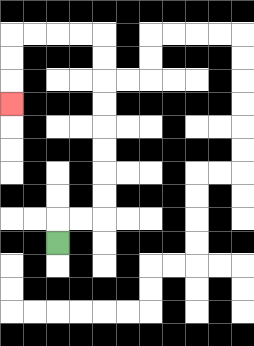{'start': '[2, 10]', 'end': '[0, 4]', 'path_directions': 'U,R,R,U,U,U,U,U,U,U,U,L,L,L,L,D,D,D', 'path_coordinates': '[[2, 10], [2, 9], [3, 9], [4, 9], [4, 8], [4, 7], [4, 6], [4, 5], [4, 4], [4, 3], [4, 2], [4, 1], [3, 1], [2, 1], [1, 1], [0, 1], [0, 2], [0, 3], [0, 4]]'}